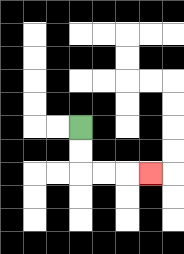{'start': '[3, 5]', 'end': '[6, 7]', 'path_directions': 'D,D,R,R,R', 'path_coordinates': '[[3, 5], [3, 6], [3, 7], [4, 7], [5, 7], [6, 7]]'}